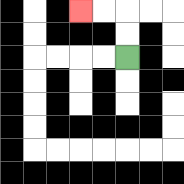{'start': '[5, 2]', 'end': '[3, 0]', 'path_directions': 'U,U,L,L', 'path_coordinates': '[[5, 2], [5, 1], [5, 0], [4, 0], [3, 0]]'}